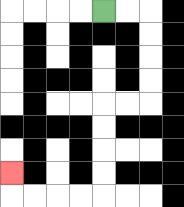{'start': '[4, 0]', 'end': '[0, 7]', 'path_directions': 'R,R,D,D,D,D,L,L,D,D,D,D,L,L,L,L,U', 'path_coordinates': '[[4, 0], [5, 0], [6, 0], [6, 1], [6, 2], [6, 3], [6, 4], [5, 4], [4, 4], [4, 5], [4, 6], [4, 7], [4, 8], [3, 8], [2, 8], [1, 8], [0, 8], [0, 7]]'}